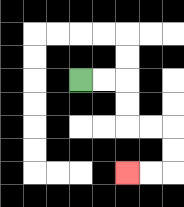{'start': '[3, 3]', 'end': '[5, 7]', 'path_directions': 'R,R,D,D,R,R,D,D,L,L', 'path_coordinates': '[[3, 3], [4, 3], [5, 3], [5, 4], [5, 5], [6, 5], [7, 5], [7, 6], [7, 7], [6, 7], [5, 7]]'}